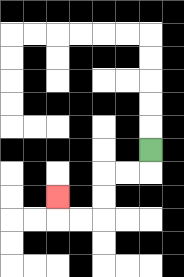{'start': '[6, 6]', 'end': '[2, 8]', 'path_directions': 'D,L,L,D,D,L,L,U', 'path_coordinates': '[[6, 6], [6, 7], [5, 7], [4, 7], [4, 8], [4, 9], [3, 9], [2, 9], [2, 8]]'}